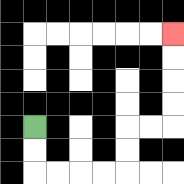{'start': '[1, 5]', 'end': '[7, 1]', 'path_directions': 'D,D,R,R,R,R,U,U,R,R,U,U,U,U', 'path_coordinates': '[[1, 5], [1, 6], [1, 7], [2, 7], [3, 7], [4, 7], [5, 7], [5, 6], [5, 5], [6, 5], [7, 5], [7, 4], [7, 3], [7, 2], [7, 1]]'}